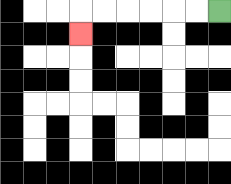{'start': '[9, 0]', 'end': '[3, 1]', 'path_directions': 'L,L,L,L,L,L,D', 'path_coordinates': '[[9, 0], [8, 0], [7, 0], [6, 0], [5, 0], [4, 0], [3, 0], [3, 1]]'}